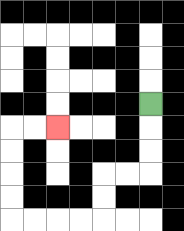{'start': '[6, 4]', 'end': '[2, 5]', 'path_directions': 'D,D,D,L,L,D,D,L,L,L,L,U,U,U,U,R,R', 'path_coordinates': '[[6, 4], [6, 5], [6, 6], [6, 7], [5, 7], [4, 7], [4, 8], [4, 9], [3, 9], [2, 9], [1, 9], [0, 9], [0, 8], [0, 7], [0, 6], [0, 5], [1, 5], [2, 5]]'}